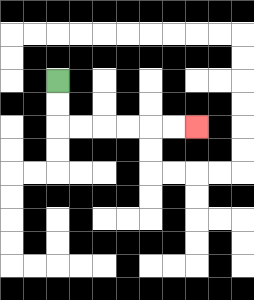{'start': '[2, 3]', 'end': '[8, 5]', 'path_directions': 'D,D,R,R,R,R,R,R', 'path_coordinates': '[[2, 3], [2, 4], [2, 5], [3, 5], [4, 5], [5, 5], [6, 5], [7, 5], [8, 5]]'}